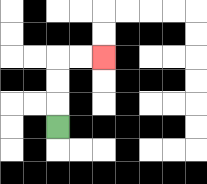{'start': '[2, 5]', 'end': '[4, 2]', 'path_directions': 'U,U,U,R,R', 'path_coordinates': '[[2, 5], [2, 4], [2, 3], [2, 2], [3, 2], [4, 2]]'}